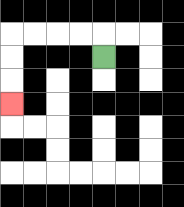{'start': '[4, 2]', 'end': '[0, 4]', 'path_directions': 'U,L,L,L,L,D,D,D', 'path_coordinates': '[[4, 2], [4, 1], [3, 1], [2, 1], [1, 1], [0, 1], [0, 2], [0, 3], [0, 4]]'}